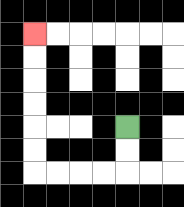{'start': '[5, 5]', 'end': '[1, 1]', 'path_directions': 'D,D,L,L,L,L,U,U,U,U,U,U', 'path_coordinates': '[[5, 5], [5, 6], [5, 7], [4, 7], [3, 7], [2, 7], [1, 7], [1, 6], [1, 5], [1, 4], [1, 3], [1, 2], [1, 1]]'}